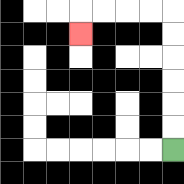{'start': '[7, 6]', 'end': '[3, 1]', 'path_directions': 'U,U,U,U,U,U,L,L,L,L,D', 'path_coordinates': '[[7, 6], [7, 5], [7, 4], [7, 3], [7, 2], [7, 1], [7, 0], [6, 0], [5, 0], [4, 0], [3, 0], [3, 1]]'}